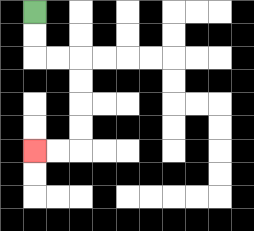{'start': '[1, 0]', 'end': '[1, 6]', 'path_directions': 'D,D,R,R,D,D,D,D,L,L', 'path_coordinates': '[[1, 0], [1, 1], [1, 2], [2, 2], [3, 2], [3, 3], [3, 4], [3, 5], [3, 6], [2, 6], [1, 6]]'}